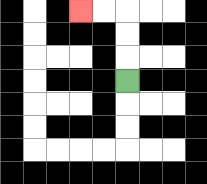{'start': '[5, 3]', 'end': '[3, 0]', 'path_directions': 'U,U,U,L,L', 'path_coordinates': '[[5, 3], [5, 2], [5, 1], [5, 0], [4, 0], [3, 0]]'}